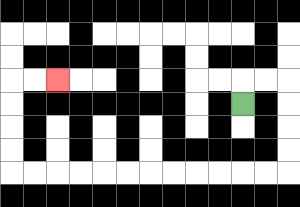{'start': '[10, 4]', 'end': '[2, 3]', 'path_directions': 'U,R,R,D,D,D,D,L,L,L,L,L,L,L,L,L,L,L,L,U,U,U,U,R,R', 'path_coordinates': '[[10, 4], [10, 3], [11, 3], [12, 3], [12, 4], [12, 5], [12, 6], [12, 7], [11, 7], [10, 7], [9, 7], [8, 7], [7, 7], [6, 7], [5, 7], [4, 7], [3, 7], [2, 7], [1, 7], [0, 7], [0, 6], [0, 5], [0, 4], [0, 3], [1, 3], [2, 3]]'}